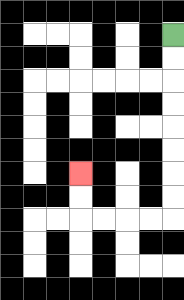{'start': '[7, 1]', 'end': '[3, 7]', 'path_directions': 'D,D,D,D,D,D,D,D,L,L,L,L,U,U', 'path_coordinates': '[[7, 1], [7, 2], [7, 3], [7, 4], [7, 5], [7, 6], [7, 7], [7, 8], [7, 9], [6, 9], [5, 9], [4, 9], [3, 9], [3, 8], [3, 7]]'}